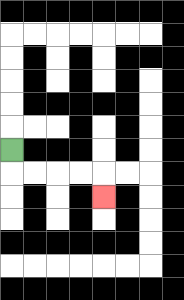{'start': '[0, 6]', 'end': '[4, 8]', 'path_directions': 'D,R,R,R,R,D', 'path_coordinates': '[[0, 6], [0, 7], [1, 7], [2, 7], [3, 7], [4, 7], [4, 8]]'}